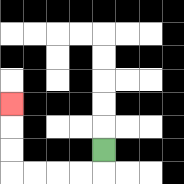{'start': '[4, 6]', 'end': '[0, 4]', 'path_directions': 'D,L,L,L,L,U,U,U', 'path_coordinates': '[[4, 6], [4, 7], [3, 7], [2, 7], [1, 7], [0, 7], [0, 6], [0, 5], [0, 4]]'}